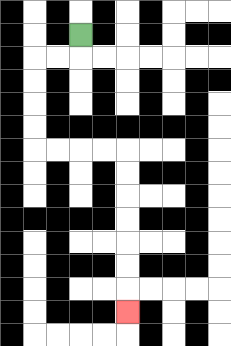{'start': '[3, 1]', 'end': '[5, 13]', 'path_directions': 'D,L,L,D,D,D,D,R,R,R,R,D,D,D,D,D,D,D', 'path_coordinates': '[[3, 1], [3, 2], [2, 2], [1, 2], [1, 3], [1, 4], [1, 5], [1, 6], [2, 6], [3, 6], [4, 6], [5, 6], [5, 7], [5, 8], [5, 9], [5, 10], [5, 11], [5, 12], [5, 13]]'}